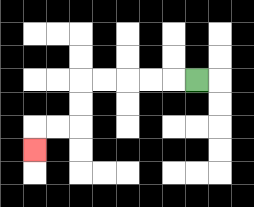{'start': '[8, 3]', 'end': '[1, 6]', 'path_directions': 'L,L,L,L,L,D,D,L,L,D', 'path_coordinates': '[[8, 3], [7, 3], [6, 3], [5, 3], [4, 3], [3, 3], [3, 4], [3, 5], [2, 5], [1, 5], [1, 6]]'}